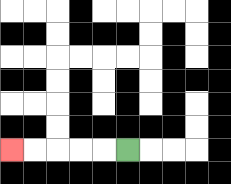{'start': '[5, 6]', 'end': '[0, 6]', 'path_directions': 'L,L,L,L,L', 'path_coordinates': '[[5, 6], [4, 6], [3, 6], [2, 6], [1, 6], [0, 6]]'}